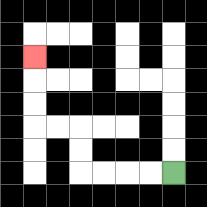{'start': '[7, 7]', 'end': '[1, 2]', 'path_directions': 'L,L,L,L,U,U,L,L,U,U,U', 'path_coordinates': '[[7, 7], [6, 7], [5, 7], [4, 7], [3, 7], [3, 6], [3, 5], [2, 5], [1, 5], [1, 4], [1, 3], [1, 2]]'}